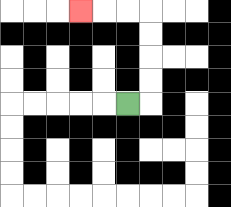{'start': '[5, 4]', 'end': '[3, 0]', 'path_directions': 'R,U,U,U,U,L,L,L', 'path_coordinates': '[[5, 4], [6, 4], [6, 3], [6, 2], [6, 1], [6, 0], [5, 0], [4, 0], [3, 0]]'}